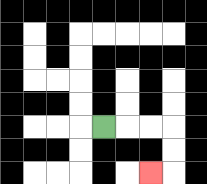{'start': '[4, 5]', 'end': '[6, 7]', 'path_directions': 'R,R,R,D,D,L', 'path_coordinates': '[[4, 5], [5, 5], [6, 5], [7, 5], [7, 6], [7, 7], [6, 7]]'}